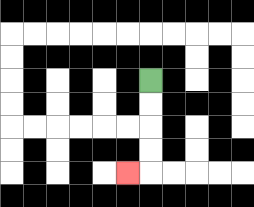{'start': '[6, 3]', 'end': '[5, 7]', 'path_directions': 'D,D,D,D,L', 'path_coordinates': '[[6, 3], [6, 4], [6, 5], [6, 6], [6, 7], [5, 7]]'}